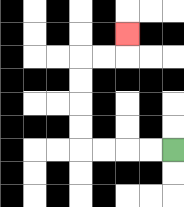{'start': '[7, 6]', 'end': '[5, 1]', 'path_directions': 'L,L,L,L,U,U,U,U,R,R,U', 'path_coordinates': '[[7, 6], [6, 6], [5, 6], [4, 6], [3, 6], [3, 5], [3, 4], [3, 3], [3, 2], [4, 2], [5, 2], [5, 1]]'}